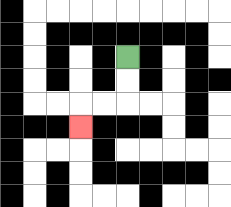{'start': '[5, 2]', 'end': '[3, 5]', 'path_directions': 'D,D,L,L,D', 'path_coordinates': '[[5, 2], [5, 3], [5, 4], [4, 4], [3, 4], [3, 5]]'}